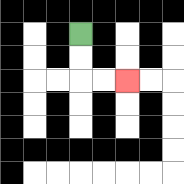{'start': '[3, 1]', 'end': '[5, 3]', 'path_directions': 'D,D,R,R', 'path_coordinates': '[[3, 1], [3, 2], [3, 3], [4, 3], [5, 3]]'}